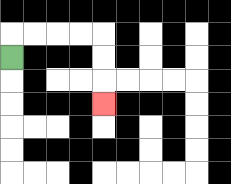{'start': '[0, 2]', 'end': '[4, 4]', 'path_directions': 'U,R,R,R,R,D,D,D', 'path_coordinates': '[[0, 2], [0, 1], [1, 1], [2, 1], [3, 1], [4, 1], [4, 2], [4, 3], [4, 4]]'}